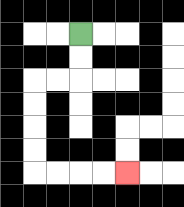{'start': '[3, 1]', 'end': '[5, 7]', 'path_directions': 'D,D,L,L,D,D,D,D,R,R,R,R', 'path_coordinates': '[[3, 1], [3, 2], [3, 3], [2, 3], [1, 3], [1, 4], [1, 5], [1, 6], [1, 7], [2, 7], [3, 7], [4, 7], [5, 7]]'}